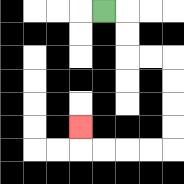{'start': '[4, 0]', 'end': '[3, 5]', 'path_directions': 'R,D,D,R,R,D,D,D,D,L,L,L,L,U', 'path_coordinates': '[[4, 0], [5, 0], [5, 1], [5, 2], [6, 2], [7, 2], [7, 3], [7, 4], [7, 5], [7, 6], [6, 6], [5, 6], [4, 6], [3, 6], [3, 5]]'}